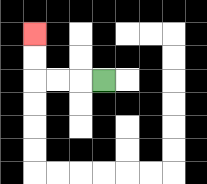{'start': '[4, 3]', 'end': '[1, 1]', 'path_directions': 'L,L,L,U,U', 'path_coordinates': '[[4, 3], [3, 3], [2, 3], [1, 3], [1, 2], [1, 1]]'}